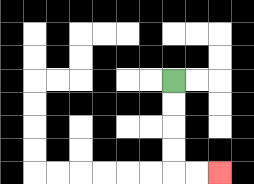{'start': '[7, 3]', 'end': '[9, 7]', 'path_directions': 'D,D,D,D,R,R', 'path_coordinates': '[[7, 3], [7, 4], [7, 5], [7, 6], [7, 7], [8, 7], [9, 7]]'}